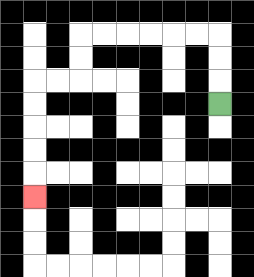{'start': '[9, 4]', 'end': '[1, 8]', 'path_directions': 'U,U,U,L,L,L,L,L,L,D,D,L,L,D,D,D,D,D', 'path_coordinates': '[[9, 4], [9, 3], [9, 2], [9, 1], [8, 1], [7, 1], [6, 1], [5, 1], [4, 1], [3, 1], [3, 2], [3, 3], [2, 3], [1, 3], [1, 4], [1, 5], [1, 6], [1, 7], [1, 8]]'}